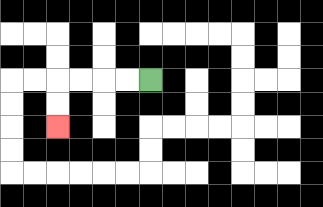{'start': '[6, 3]', 'end': '[2, 5]', 'path_directions': 'L,L,L,L,D,D', 'path_coordinates': '[[6, 3], [5, 3], [4, 3], [3, 3], [2, 3], [2, 4], [2, 5]]'}